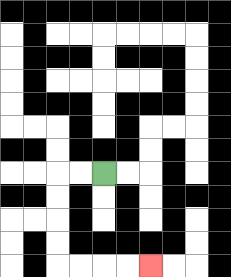{'start': '[4, 7]', 'end': '[6, 11]', 'path_directions': 'L,L,D,D,D,D,R,R,R,R', 'path_coordinates': '[[4, 7], [3, 7], [2, 7], [2, 8], [2, 9], [2, 10], [2, 11], [3, 11], [4, 11], [5, 11], [6, 11]]'}